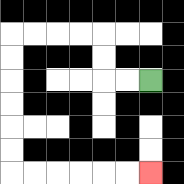{'start': '[6, 3]', 'end': '[6, 7]', 'path_directions': 'L,L,U,U,L,L,L,L,D,D,D,D,D,D,R,R,R,R,R,R', 'path_coordinates': '[[6, 3], [5, 3], [4, 3], [4, 2], [4, 1], [3, 1], [2, 1], [1, 1], [0, 1], [0, 2], [0, 3], [0, 4], [0, 5], [0, 6], [0, 7], [1, 7], [2, 7], [3, 7], [4, 7], [5, 7], [6, 7]]'}